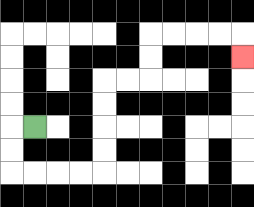{'start': '[1, 5]', 'end': '[10, 2]', 'path_directions': 'L,D,D,R,R,R,R,U,U,U,U,R,R,U,U,R,R,R,R,D', 'path_coordinates': '[[1, 5], [0, 5], [0, 6], [0, 7], [1, 7], [2, 7], [3, 7], [4, 7], [4, 6], [4, 5], [4, 4], [4, 3], [5, 3], [6, 3], [6, 2], [6, 1], [7, 1], [8, 1], [9, 1], [10, 1], [10, 2]]'}